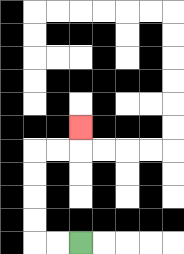{'start': '[3, 10]', 'end': '[3, 5]', 'path_directions': 'L,L,U,U,U,U,R,R,U', 'path_coordinates': '[[3, 10], [2, 10], [1, 10], [1, 9], [1, 8], [1, 7], [1, 6], [2, 6], [3, 6], [3, 5]]'}